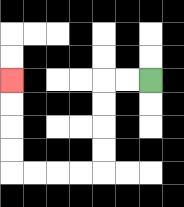{'start': '[6, 3]', 'end': '[0, 3]', 'path_directions': 'L,L,D,D,D,D,L,L,L,L,U,U,U,U', 'path_coordinates': '[[6, 3], [5, 3], [4, 3], [4, 4], [4, 5], [4, 6], [4, 7], [3, 7], [2, 7], [1, 7], [0, 7], [0, 6], [0, 5], [0, 4], [0, 3]]'}